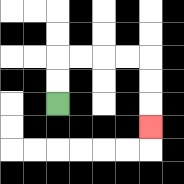{'start': '[2, 4]', 'end': '[6, 5]', 'path_directions': 'U,U,R,R,R,R,D,D,D', 'path_coordinates': '[[2, 4], [2, 3], [2, 2], [3, 2], [4, 2], [5, 2], [6, 2], [6, 3], [6, 4], [6, 5]]'}